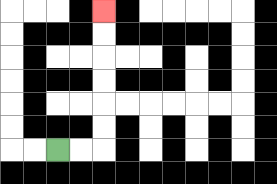{'start': '[2, 6]', 'end': '[4, 0]', 'path_directions': 'R,R,U,U,U,U,U,U', 'path_coordinates': '[[2, 6], [3, 6], [4, 6], [4, 5], [4, 4], [4, 3], [4, 2], [4, 1], [4, 0]]'}